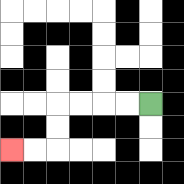{'start': '[6, 4]', 'end': '[0, 6]', 'path_directions': 'L,L,L,L,D,D,L,L', 'path_coordinates': '[[6, 4], [5, 4], [4, 4], [3, 4], [2, 4], [2, 5], [2, 6], [1, 6], [0, 6]]'}